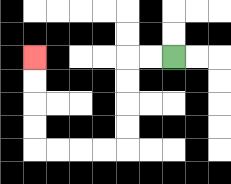{'start': '[7, 2]', 'end': '[1, 2]', 'path_directions': 'L,L,D,D,D,D,L,L,L,L,U,U,U,U', 'path_coordinates': '[[7, 2], [6, 2], [5, 2], [5, 3], [5, 4], [5, 5], [5, 6], [4, 6], [3, 6], [2, 6], [1, 6], [1, 5], [1, 4], [1, 3], [1, 2]]'}